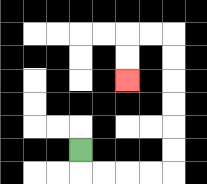{'start': '[3, 6]', 'end': '[5, 3]', 'path_directions': 'D,R,R,R,R,U,U,U,U,U,U,L,L,D,D', 'path_coordinates': '[[3, 6], [3, 7], [4, 7], [5, 7], [6, 7], [7, 7], [7, 6], [7, 5], [7, 4], [7, 3], [7, 2], [7, 1], [6, 1], [5, 1], [5, 2], [5, 3]]'}